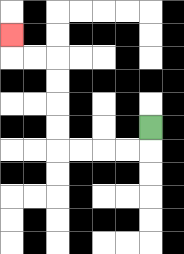{'start': '[6, 5]', 'end': '[0, 1]', 'path_directions': 'D,L,L,L,L,U,U,U,U,L,L,U', 'path_coordinates': '[[6, 5], [6, 6], [5, 6], [4, 6], [3, 6], [2, 6], [2, 5], [2, 4], [2, 3], [2, 2], [1, 2], [0, 2], [0, 1]]'}